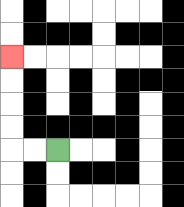{'start': '[2, 6]', 'end': '[0, 2]', 'path_directions': 'L,L,U,U,U,U', 'path_coordinates': '[[2, 6], [1, 6], [0, 6], [0, 5], [0, 4], [0, 3], [0, 2]]'}